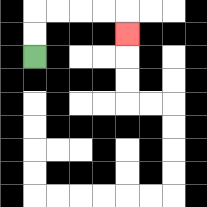{'start': '[1, 2]', 'end': '[5, 1]', 'path_directions': 'U,U,R,R,R,R,D', 'path_coordinates': '[[1, 2], [1, 1], [1, 0], [2, 0], [3, 0], [4, 0], [5, 0], [5, 1]]'}